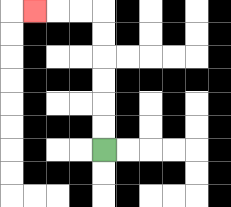{'start': '[4, 6]', 'end': '[1, 0]', 'path_directions': 'U,U,U,U,U,U,L,L,L', 'path_coordinates': '[[4, 6], [4, 5], [4, 4], [4, 3], [4, 2], [4, 1], [4, 0], [3, 0], [2, 0], [1, 0]]'}